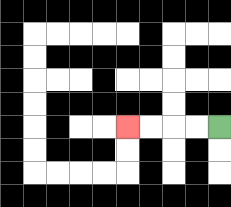{'start': '[9, 5]', 'end': '[5, 5]', 'path_directions': 'L,L,L,L', 'path_coordinates': '[[9, 5], [8, 5], [7, 5], [6, 5], [5, 5]]'}